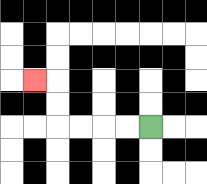{'start': '[6, 5]', 'end': '[1, 3]', 'path_directions': 'L,L,L,L,U,U,L', 'path_coordinates': '[[6, 5], [5, 5], [4, 5], [3, 5], [2, 5], [2, 4], [2, 3], [1, 3]]'}